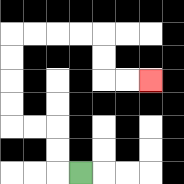{'start': '[3, 7]', 'end': '[6, 3]', 'path_directions': 'L,U,U,L,L,U,U,U,U,R,R,R,R,D,D,R,R', 'path_coordinates': '[[3, 7], [2, 7], [2, 6], [2, 5], [1, 5], [0, 5], [0, 4], [0, 3], [0, 2], [0, 1], [1, 1], [2, 1], [3, 1], [4, 1], [4, 2], [4, 3], [5, 3], [6, 3]]'}